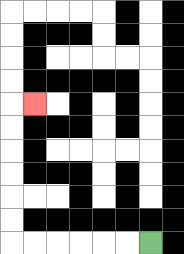{'start': '[6, 10]', 'end': '[1, 4]', 'path_directions': 'L,L,L,L,L,L,U,U,U,U,U,U,R', 'path_coordinates': '[[6, 10], [5, 10], [4, 10], [3, 10], [2, 10], [1, 10], [0, 10], [0, 9], [0, 8], [0, 7], [0, 6], [0, 5], [0, 4], [1, 4]]'}